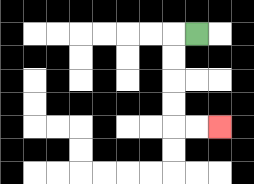{'start': '[8, 1]', 'end': '[9, 5]', 'path_directions': 'L,D,D,D,D,R,R', 'path_coordinates': '[[8, 1], [7, 1], [7, 2], [7, 3], [7, 4], [7, 5], [8, 5], [9, 5]]'}